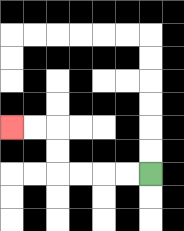{'start': '[6, 7]', 'end': '[0, 5]', 'path_directions': 'L,L,L,L,U,U,L,L', 'path_coordinates': '[[6, 7], [5, 7], [4, 7], [3, 7], [2, 7], [2, 6], [2, 5], [1, 5], [0, 5]]'}